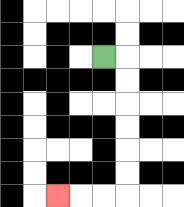{'start': '[4, 2]', 'end': '[2, 8]', 'path_directions': 'R,D,D,D,D,D,D,L,L,L', 'path_coordinates': '[[4, 2], [5, 2], [5, 3], [5, 4], [5, 5], [5, 6], [5, 7], [5, 8], [4, 8], [3, 8], [2, 8]]'}